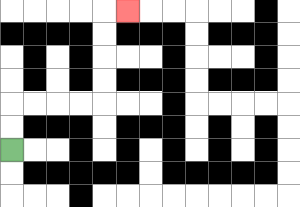{'start': '[0, 6]', 'end': '[5, 0]', 'path_directions': 'U,U,R,R,R,R,U,U,U,U,R', 'path_coordinates': '[[0, 6], [0, 5], [0, 4], [1, 4], [2, 4], [3, 4], [4, 4], [4, 3], [4, 2], [4, 1], [4, 0], [5, 0]]'}